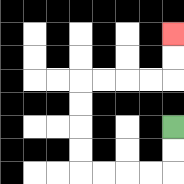{'start': '[7, 5]', 'end': '[7, 1]', 'path_directions': 'D,D,L,L,L,L,U,U,U,U,R,R,R,R,U,U', 'path_coordinates': '[[7, 5], [7, 6], [7, 7], [6, 7], [5, 7], [4, 7], [3, 7], [3, 6], [3, 5], [3, 4], [3, 3], [4, 3], [5, 3], [6, 3], [7, 3], [7, 2], [7, 1]]'}